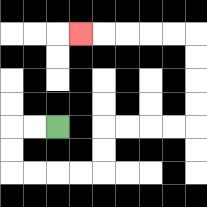{'start': '[2, 5]', 'end': '[3, 1]', 'path_directions': 'L,L,D,D,R,R,R,R,U,U,R,R,R,R,U,U,U,U,L,L,L,L,L', 'path_coordinates': '[[2, 5], [1, 5], [0, 5], [0, 6], [0, 7], [1, 7], [2, 7], [3, 7], [4, 7], [4, 6], [4, 5], [5, 5], [6, 5], [7, 5], [8, 5], [8, 4], [8, 3], [8, 2], [8, 1], [7, 1], [6, 1], [5, 1], [4, 1], [3, 1]]'}